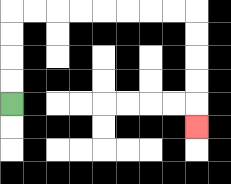{'start': '[0, 4]', 'end': '[8, 5]', 'path_directions': 'U,U,U,U,R,R,R,R,R,R,R,R,D,D,D,D,D', 'path_coordinates': '[[0, 4], [0, 3], [0, 2], [0, 1], [0, 0], [1, 0], [2, 0], [3, 0], [4, 0], [5, 0], [6, 0], [7, 0], [8, 0], [8, 1], [8, 2], [8, 3], [8, 4], [8, 5]]'}